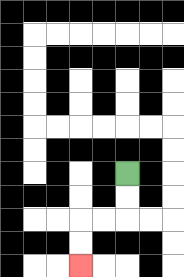{'start': '[5, 7]', 'end': '[3, 11]', 'path_directions': 'D,D,L,L,D,D', 'path_coordinates': '[[5, 7], [5, 8], [5, 9], [4, 9], [3, 9], [3, 10], [3, 11]]'}